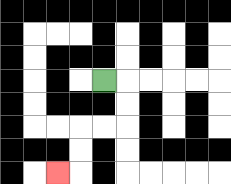{'start': '[4, 3]', 'end': '[2, 7]', 'path_directions': 'R,D,D,L,L,D,D,L', 'path_coordinates': '[[4, 3], [5, 3], [5, 4], [5, 5], [4, 5], [3, 5], [3, 6], [3, 7], [2, 7]]'}